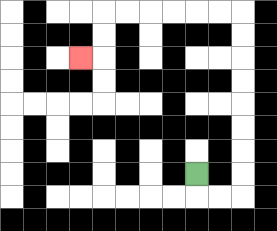{'start': '[8, 7]', 'end': '[3, 2]', 'path_directions': 'D,R,R,U,U,U,U,U,U,U,U,L,L,L,L,L,L,D,D,L', 'path_coordinates': '[[8, 7], [8, 8], [9, 8], [10, 8], [10, 7], [10, 6], [10, 5], [10, 4], [10, 3], [10, 2], [10, 1], [10, 0], [9, 0], [8, 0], [7, 0], [6, 0], [5, 0], [4, 0], [4, 1], [4, 2], [3, 2]]'}